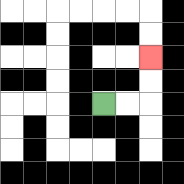{'start': '[4, 4]', 'end': '[6, 2]', 'path_directions': 'R,R,U,U', 'path_coordinates': '[[4, 4], [5, 4], [6, 4], [6, 3], [6, 2]]'}